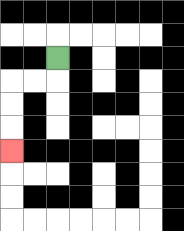{'start': '[2, 2]', 'end': '[0, 6]', 'path_directions': 'D,L,L,D,D,D', 'path_coordinates': '[[2, 2], [2, 3], [1, 3], [0, 3], [0, 4], [0, 5], [0, 6]]'}